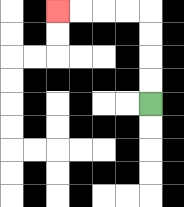{'start': '[6, 4]', 'end': '[2, 0]', 'path_directions': 'U,U,U,U,L,L,L,L', 'path_coordinates': '[[6, 4], [6, 3], [6, 2], [6, 1], [6, 0], [5, 0], [4, 0], [3, 0], [2, 0]]'}